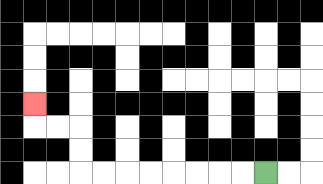{'start': '[11, 7]', 'end': '[1, 4]', 'path_directions': 'L,L,L,L,L,L,L,L,U,U,L,L,U', 'path_coordinates': '[[11, 7], [10, 7], [9, 7], [8, 7], [7, 7], [6, 7], [5, 7], [4, 7], [3, 7], [3, 6], [3, 5], [2, 5], [1, 5], [1, 4]]'}